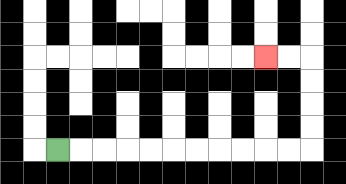{'start': '[2, 6]', 'end': '[11, 2]', 'path_directions': 'R,R,R,R,R,R,R,R,R,R,R,U,U,U,U,L,L', 'path_coordinates': '[[2, 6], [3, 6], [4, 6], [5, 6], [6, 6], [7, 6], [8, 6], [9, 6], [10, 6], [11, 6], [12, 6], [13, 6], [13, 5], [13, 4], [13, 3], [13, 2], [12, 2], [11, 2]]'}